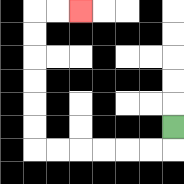{'start': '[7, 5]', 'end': '[3, 0]', 'path_directions': 'D,L,L,L,L,L,L,U,U,U,U,U,U,R,R', 'path_coordinates': '[[7, 5], [7, 6], [6, 6], [5, 6], [4, 6], [3, 6], [2, 6], [1, 6], [1, 5], [1, 4], [1, 3], [1, 2], [1, 1], [1, 0], [2, 0], [3, 0]]'}